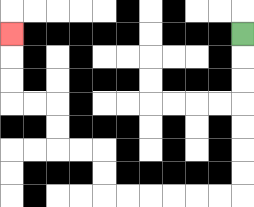{'start': '[10, 1]', 'end': '[0, 1]', 'path_directions': 'D,D,D,D,D,D,D,L,L,L,L,L,L,U,U,L,L,U,U,L,L,U,U,U', 'path_coordinates': '[[10, 1], [10, 2], [10, 3], [10, 4], [10, 5], [10, 6], [10, 7], [10, 8], [9, 8], [8, 8], [7, 8], [6, 8], [5, 8], [4, 8], [4, 7], [4, 6], [3, 6], [2, 6], [2, 5], [2, 4], [1, 4], [0, 4], [0, 3], [0, 2], [0, 1]]'}